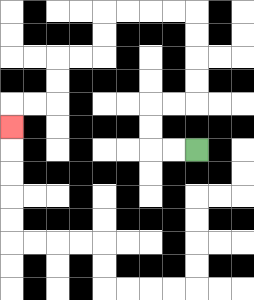{'start': '[8, 6]', 'end': '[0, 5]', 'path_directions': 'L,L,U,U,R,R,U,U,U,U,L,L,L,L,D,D,L,L,D,D,L,L,D', 'path_coordinates': '[[8, 6], [7, 6], [6, 6], [6, 5], [6, 4], [7, 4], [8, 4], [8, 3], [8, 2], [8, 1], [8, 0], [7, 0], [6, 0], [5, 0], [4, 0], [4, 1], [4, 2], [3, 2], [2, 2], [2, 3], [2, 4], [1, 4], [0, 4], [0, 5]]'}